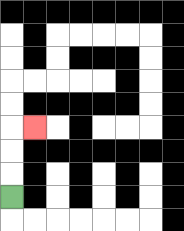{'start': '[0, 8]', 'end': '[1, 5]', 'path_directions': 'U,U,U,R', 'path_coordinates': '[[0, 8], [0, 7], [0, 6], [0, 5], [1, 5]]'}